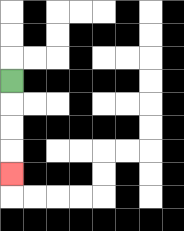{'start': '[0, 3]', 'end': '[0, 7]', 'path_directions': 'D,D,D,D', 'path_coordinates': '[[0, 3], [0, 4], [0, 5], [0, 6], [0, 7]]'}